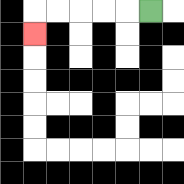{'start': '[6, 0]', 'end': '[1, 1]', 'path_directions': 'L,L,L,L,L,D', 'path_coordinates': '[[6, 0], [5, 0], [4, 0], [3, 0], [2, 0], [1, 0], [1, 1]]'}